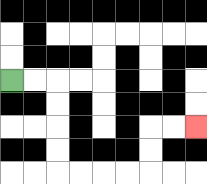{'start': '[0, 3]', 'end': '[8, 5]', 'path_directions': 'R,R,D,D,D,D,R,R,R,R,U,U,R,R', 'path_coordinates': '[[0, 3], [1, 3], [2, 3], [2, 4], [2, 5], [2, 6], [2, 7], [3, 7], [4, 7], [5, 7], [6, 7], [6, 6], [6, 5], [7, 5], [8, 5]]'}